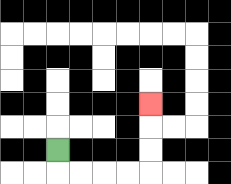{'start': '[2, 6]', 'end': '[6, 4]', 'path_directions': 'D,R,R,R,R,U,U,U', 'path_coordinates': '[[2, 6], [2, 7], [3, 7], [4, 7], [5, 7], [6, 7], [6, 6], [6, 5], [6, 4]]'}